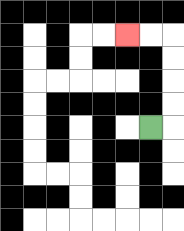{'start': '[6, 5]', 'end': '[5, 1]', 'path_directions': 'R,U,U,U,U,L,L', 'path_coordinates': '[[6, 5], [7, 5], [7, 4], [7, 3], [7, 2], [7, 1], [6, 1], [5, 1]]'}